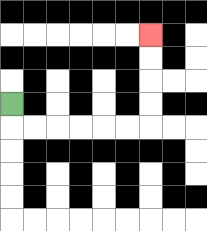{'start': '[0, 4]', 'end': '[6, 1]', 'path_directions': 'D,R,R,R,R,R,R,U,U,U,U', 'path_coordinates': '[[0, 4], [0, 5], [1, 5], [2, 5], [3, 5], [4, 5], [5, 5], [6, 5], [6, 4], [6, 3], [6, 2], [6, 1]]'}